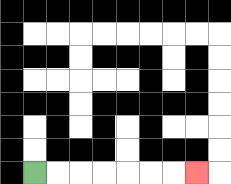{'start': '[1, 7]', 'end': '[8, 7]', 'path_directions': 'R,R,R,R,R,R,R', 'path_coordinates': '[[1, 7], [2, 7], [3, 7], [4, 7], [5, 7], [6, 7], [7, 7], [8, 7]]'}